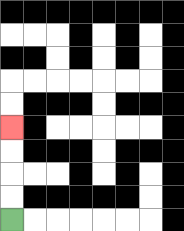{'start': '[0, 9]', 'end': '[0, 5]', 'path_directions': 'U,U,U,U', 'path_coordinates': '[[0, 9], [0, 8], [0, 7], [0, 6], [0, 5]]'}